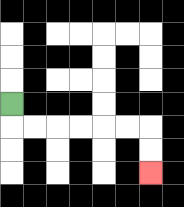{'start': '[0, 4]', 'end': '[6, 7]', 'path_directions': 'D,R,R,R,R,R,R,D,D', 'path_coordinates': '[[0, 4], [0, 5], [1, 5], [2, 5], [3, 5], [4, 5], [5, 5], [6, 5], [6, 6], [6, 7]]'}